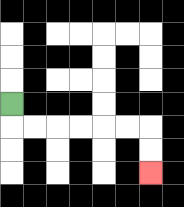{'start': '[0, 4]', 'end': '[6, 7]', 'path_directions': 'D,R,R,R,R,R,R,D,D', 'path_coordinates': '[[0, 4], [0, 5], [1, 5], [2, 5], [3, 5], [4, 5], [5, 5], [6, 5], [6, 6], [6, 7]]'}